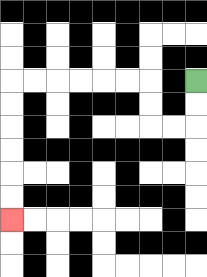{'start': '[8, 3]', 'end': '[0, 9]', 'path_directions': 'D,D,L,L,U,U,L,L,L,L,L,L,D,D,D,D,D,D', 'path_coordinates': '[[8, 3], [8, 4], [8, 5], [7, 5], [6, 5], [6, 4], [6, 3], [5, 3], [4, 3], [3, 3], [2, 3], [1, 3], [0, 3], [0, 4], [0, 5], [0, 6], [0, 7], [0, 8], [0, 9]]'}